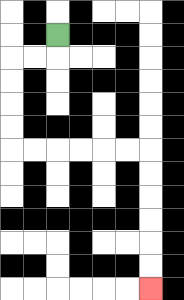{'start': '[2, 1]', 'end': '[6, 12]', 'path_directions': 'D,L,L,D,D,D,D,R,R,R,R,R,R,D,D,D,D,D,D', 'path_coordinates': '[[2, 1], [2, 2], [1, 2], [0, 2], [0, 3], [0, 4], [0, 5], [0, 6], [1, 6], [2, 6], [3, 6], [4, 6], [5, 6], [6, 6], [6, 7], [6, 8], [6, 9], [6, 10], [6, 11], [6, 12]]'}